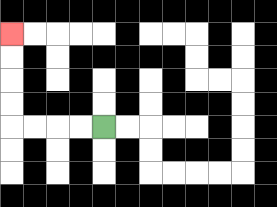{'start': '[4, 5]', 'end': '[0, 1]', 'path_directions': 'L,L,L,L,U,U,U,U', 'path_coordinates': '[[4, 5], [3, 5], [2, 5], [1, 5], [0, 5], [0, 4], [0, 3], [0, 2], [0, 1]]'}